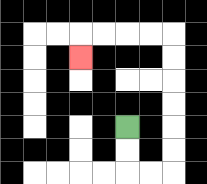{'start': '[5, 5]', 'end': '[3, 2]', 'path_directions': 'D,D,R,R,U,U,U,U,U,U,L,L,L,L,D', 'path_coordinates': '[[5, 5], [5, 6], [5, 7], [6, 7], [7, 7], [7, 6], [7, 5], [7, 4], [7, 3], [7, 2], [7, 1], [6, 1], [5, 1], [4, 1], [3, 1], [3, 2]]'}